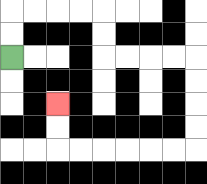{'start': '[0, 2]', 'end': '[2, 4]', 'path_directions': 'U,U,R,R,R,R,D,D,R,R,R,R,D,D,D,D,L,L,L,L,L,L,U,U', 'path_coordinates': '[[0, 2], [0, 1], [0, 0], [1, 0], [2, 0], [3, 0], [4, 0], [4, 1], [4, 2], [5, 2], [6, 2], [7, 2], [8, 2], [8, 3], [8, 4], [8, 5], [8, 6], [7, 6], [6, 6], [5, 6], [4, 6], [3, 6], [2, 6], [2, 5], [2, 4]]'}